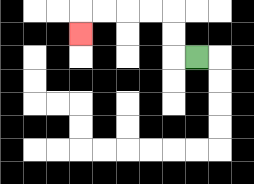{'start': '[8, 2]', 'end': '[3, 1]', 'path_directions': 'L,U,U,L,L,L,L,D', 'path_coordinates': '[[8, 2], [7, 2], [7, 1], [7, 0], [6, 0], [5, 0], [4, 0], [3, 0], [3, 1]]'}